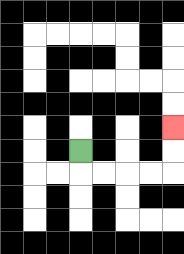{'start': '[3, 6]', 'end': '[7, 5]', 'path_directions': 'D,R,R,R,R,U,U', 'path_coordinates': '[[3, 6], [3, 7], [4, 7], [5, 7], [6, 7], [7, 7], [7, 6], [7, 5]]'}